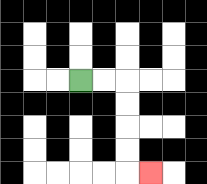{'start': '[3, 3]', 'end': '[6, 7]', 'path_directions': 'R,R,D,D,D,D,R', 'path_coordinates': '[[3, 3], [4, 3], [5, 3], [5, 4], [5, 5], [5, 6], [5, 7], [6, 7]]'}